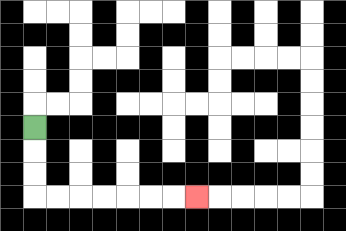{'start': '[1, 5]', 'end': '[8, 8]', 'path_directions': 'D,D,D,R,R,R,R,R,R,R', 'path_coordinates': '[[1, 5], [1, 6], [1, 7], [1, 8], [2, 8], [3, 8], [4, 8], [5, 8], [6, 8], [7, 8], [8, 8]]'}